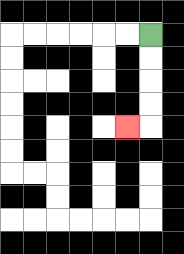{'start': '[6, 1]', 'end': '[5, 5]', 'path_directions': 'D,D,D,D,L', 'path_coordinates': '[[6, 1], [6, 2], [6, 3], [6, 4], [6, 5], [5, 5]]'}